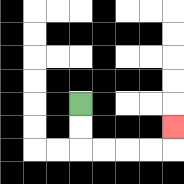{'start': '[3, 4]', 'end': '[7, 5]', 'path_directions': 'D,D,R,R,R,R,U', 'path_coordinates': '[[3, 4], [3, 5], [3, 6], [4, 6], [5, 6], [6, 6], [7, 6], [7, 5]]'}